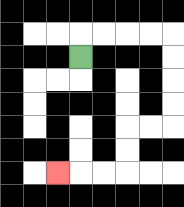{'start': '[3, 2]', 'end': '[2, 7]', 'path_directions': 'U,R,R,R,R,D,D,D,D,L,L,D,D,L,L,L', 'path_coordinates': '[[3, 2], [3, 1], [4, 1], [5, 1], [6, 1], [7, 1], [7, 2], [7, 3], [7, 4], [7, 5], [6, 5], [5, 5], [5, 6], [5, 7], [4, 7], [3, 7], [2, 7]]'}